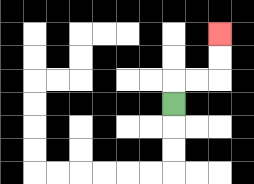{'start': '[7, 4]', 'end': '[9, 1]', 'path_directions': 'U,R,R,U,U', 'path_coordinates': '[[7, 4], [7, 3], [8, 3], [9, 3], [9, 2], [9, 1]]'}